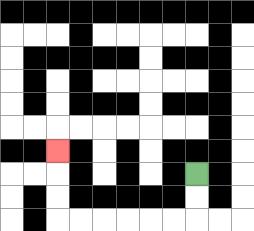{'start': '[8, 7]', 'end': '[2, 6]', 'path_directions': 'D,D,L,L,L,L,L,L,U,U,U', 'path_coordinates': '[[8, 7], [8, 8], [8, 9], [7, 9], [6, 9], [5, 9], [4, 9], [3, 9], [2, 9], [2, 8], [2, 7], [2, 6]]'}